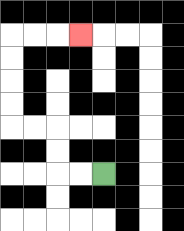{'start': '[4, 7]', 'end': '[3, 1]', 'path_directions': 'L,L,U,U,L,L,U,U,U,U,R,R,R', 'path_coordinates': '[[4, 7], [3, 7], [2, 7], [2, 6], [2, 5], [1, 5], [0, 5], [0, 4], [0, 3], [0, 2], [0, 1], [1, 1], [2, 1], [3, 1]]'}